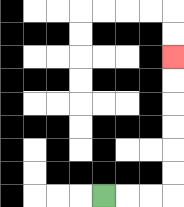{'start': '[4, 8]', 'end': '[7, 2]', 'path_directions': 'R,R,R,U,U,U,U,U,U', 'path_coordinates': '[[4, 8], [5, 8], [6, 8], [7, 8], [7, 7], [7, 6], [7, 5], [7, 4], [7, 3], [7, 2]]'}